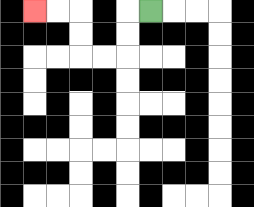{'start': '[6, 0]', 'end': '[1, 0]', 'path_directions': 'L,D,D,L,L,U,U,L,L', 'path_coordinates': '[[6, 0], [5, 0], [5, 1], [5, 2], [4, 2], [3, 2], [3, 1], [3, 0], [2, 0], [1, 0]]'}